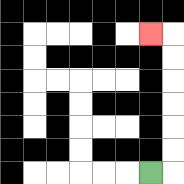{'start': '[6, 7]', 'end': '[6, 1]', 'path_directions': 'R,U,U,U,U,U,U,L', 'path_coordinates': '[[6, 7], [7, 7], [7, 6], [7, 5], [7, 4], [7, 3], [7, 2], [7, 1], [6, 1]]'}